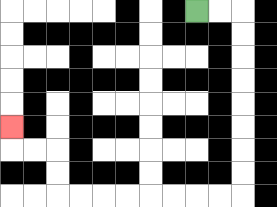{'start': '[8, 0]', 'end': '[0, 5]', 'path_directions': 'R,R,D,D,D,D,D,D,D,D,L,L,L,L,L,L,L,L,U,U,L,L,U', 'path_coordinates': '[[8, 0], [9, 0], [10, 0], [10, 1], [10, 2], [10, 3], [10, 4], [10, 5], [10, 6], [10, 7], [10, 8], [9, 8], [8, 8], [7, 8], [6, 8], [5, 8], [4, 8], [3, 8], [2, 8], [2, 7], [2, 6], [1, 6], [0, 6], [0, 5]]'}